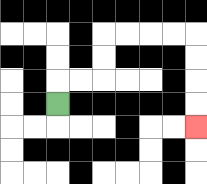{'start': '[2, 4]', 'end': '[8, 5]', 'path_directions': 'U,R,R,U,U,R,R,R,R,D,D,D,D', 'path_coordinates': '[[2, 4], [2, 3], [3, 3], [4, 3], [4, 2], [4, 1], [5, 1], [6, 1], [7, 1], [8, 1], [8, 2], [8, 3], [8, 4], [8, 5]]'}